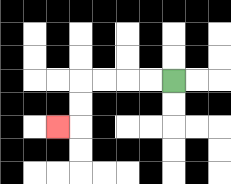{'start': '[7, 3]', 'end': '[2, 5]', 'path_directions': 'L,L,L,L,D,D,L', 'path_coordinates': '[[7, 3], [6, 3], [5, 3], [4, 3], [3, 3], [3, 4], [3, 5], [2, 5]]'}